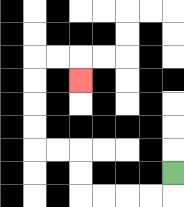{'start': '[7, 7]', 'end': '[3, 3]', 'path_directions': 'D,L,L,L,L,U,U,L,L,U,U,U,U,R,R,D', 'path_coordinates': '[[7, 7], [7, 8], [6, 8], [5, 8], [4, 8], [3, 8], [3, 7], [3, 6], [2, 6], [1, 6], [1, 5], [1, 4], [1, 3], [1, 2], [2, 2], [3, 2], [3, 3]]'}